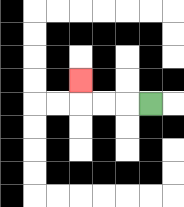{'start': '[6, 4]', 'end': '[3, 3]', 'path_directions': 'L,L,L,U', 'path_coordinates': '[[6, 4], [5, 4], [4, 4], [3, 4], [3, 3]]'}